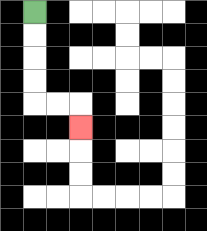{'start': '[1, 0]', 'end': '[3, 5]', 'path_directions': 'D,D,D,D,R,R,D', 'path_coordinates': '[[1, 0], [1, 1], [1, 2], [1, 3], [1, 4], [2, 4], [3, 4], [3, 5]]'}